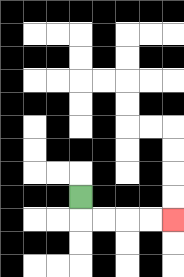{'start': '[3, 8]', 'end': '[7, 9]', 'path_directions': 'D,R,R,R,R', 'path_coordinates': '[[3, 8], [3, 9], [4, 9], [5, 9], [6, 9], [7, 9]]'}